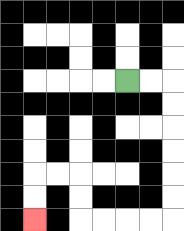{'start': '[5, 3]', 'end': '[1, 9]', 'path_directions': 'R,R,D,D,D,D,D,D,L,L,L,L,U,U,L,L,D,D', 'path_coordinates': '[[5, 3], [6, 3], [7, 3], [7, 4], [7, 5], [7, 6], [7, 7], [7, 8], [7, 9], [6, 9], [5, 9], [4, 9], [3, 9], [3, 8], [3, 7], [2, 7], [1, 7], [1, 8], [1, 9]]'}